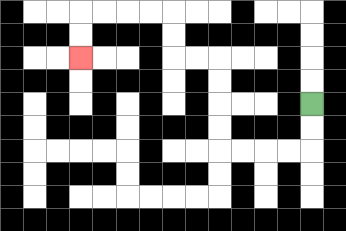{'start': '[13, 4]', 'end': '[3, 2]', 'path_directions': 'D,D,L,L,L,L,U,U,U,U,L,L,U,U,L,L,L,L,D,D', 'path_coordinates': '[[13, 4], [13, 5], [13, 6], [12, 6], [11, 6], [10, 6], [9, 6], [9, 5], [9, 4], [9, 3], [9, 2], [8, 2], [7, 2], [7, 1], [7, 0], [6, 0], [5, 0], [4, 0], [3, 0], [3, 1], [3, 2]]'}